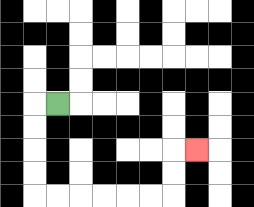{'start': '[2, 4]', 'end': '[8, 6]', 'path_directions': 'L,D,D,D,D,R,R,R,R,R,R,U,U,R', 'path_coordinates': '[[2, 4], [1, 4], [1, 5], [1, 6], [1, 7], [1, 8], [2, 8], [3, 8], [4, 8], [5, 8], [6, 8], [7, 8], [7, 7], [7, 6], [8, 6]]'}